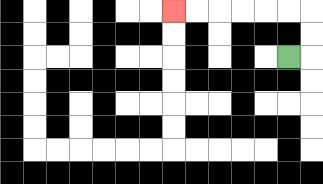{'start': '[12, 2]', 'end': '[7, 0]', 'path_directions': 'R,U,U,L,L,L,L,L,L', 'path_coordinates': '[[12, 2], [13, 2], [13, 1], [13, 0], [12, 0], [11, 0], [10, 0], [9, 0], [8, 0], [7, 0]]'}